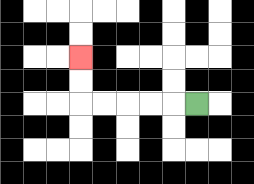{'start': '[8, 4]', 'end': '[3, 2]', 'path_directions': 'L,L,L,L,L,U,U', 'path_coordinates': '[[8, 4], [7, 4], [6, 4], [5, 4], [4, 4], [3, 4], [3, 3], [3, 2]]'}